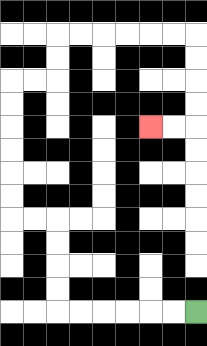{'start': '[8, 13]', 'end': '[6, 5]', 'path_directions': 'L,L,L,L,L,L,U,U,U,U,L,L,U,U,U,U,U,U,R,R,U,U,R,R,R,R,R,R,D,D,D,D,L,L', 'path_coordinates': '[[8, 13], [7, 13], [6, 13], [5, 13], [4, 13], [3, 13], [2, 13], [2, 12], [2, 11], [2, 10], [2, 9], [1, 9], [0, 9], [0, 8], [0, 7], [0, 6], [0, 5], [0, 4], [0, 3], [1, 3], [2, 3], [2, 2], [2, 1], [3, 1], [4, 1], [5, 1], [6, 1], [7, 1], [8, 1], [8, 2], [8, 3], [8, 4], [8, 5], [7, 5], [6, 5]]'}